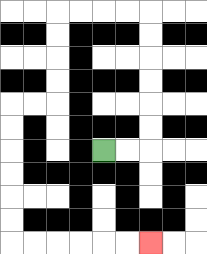{'start': '[4, 6]', 'end': '[6, 10]', 'path_directions': 'R,R,U,U,U,U,U,U,L,L,L,L,D,D,D,D,L,L,D,D,D,D,D,D,R,R,R,R,R,R', 'path_coordinates': '[[4, 6], [5, 6], [6, 6], [6, 5], [6, 4], [6, 3], [6, 2], [6, 1], [6, 0], [5, 0], [4, 0], [3, 0], [2, 0], [2, 1], [2, 2], [2, 3], [2, 4], [1, 4], [0, 4], [0, 5], [0, 6], [0, 7], [0, 8], [0, 9], [0, 10], [1, 10], [2, 10], [3, 10], [4, 10], [5, 10], [6, 10]]'}